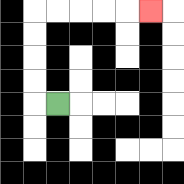{'start': '[2, 4]', 'end': '[6, 0]', 'path_directions': 'L,U,U,U,U,R,R,R,R,R', 'path_coordinates': '[[2, 4], [1, 4], [1, 3], [1, 2], [1, 1], [1, 0], [2, 0], [3, 0], [4, 0], [5, 0], [6, 0]]'}